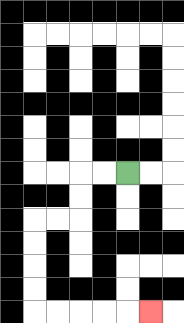{'start': '[5, 7]', 'end': '[6, 13]', 'path_directions': 'L,L,D,D,L,L,D,D,D,D,R,R,R,R,R', 'path_coordinates': '[[5, 7], [4, 7], [3, 7], [3, 8], [3, 9], [2, 9], [1, 9], [1, 10], [1, 11], [1, 12], [1, 13], [2, 13], [3, 13], [4, 13], [5, 13], [6, 13]]'}